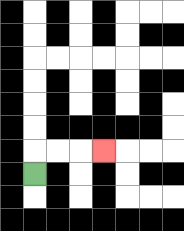{'start': '[1, 7]', 'end': '[4, 6]', 'path_directions': 'U,R,R,R', 'path_coordinates': '[[1, 7], [1, 6], [2, 6], [3, 6], [4, 6]]'}